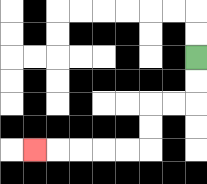{'start': '[8, 2]', 'end': '[1, 6]', 'path_directions': 'D,D,L,L,D,D,L,L,L,L,L', 'path_coordinates': '[[8, 2], [8, 3], [8, 4], [7, 4], [6, 4], [6, 5], [6, 6], [5, 6], [4, 6], [3, 6], [2, 6], [1, 6]]'}